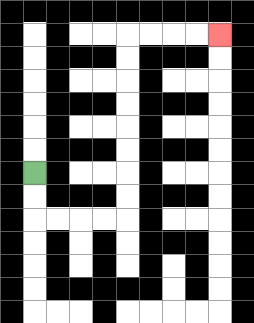{'start': '[1, 7]', 'end': '[9, 1]', 'path_directions': 'D,D,R,R,R,R,U,U,U,U,U,U,U,U,R,R,R,R', 'path_coordinates': '[[1, 7], [1, 8], [1, 9], [2, 9], [3, 9], [4, 9], [5, 9], [5, 8], [5, 7], [5, 6], [5, 5], [5, 4], [5, 3], [5, 2], [5, 1], [6, 1], [7, 1], [8, 1], [9, 1]]'}